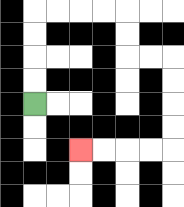{'start': '[1, 4]', 'end': '[3, 6]', 'path_directions': 'U,U,U,U,R,R,R,R,D,D,R,R,D,D,D,D,L,L,L,L', 'path_coordinates': '[[1, 4], [1, 3], [1, 2], [1, 1], [1, 0], [2, 0], [3, 0], [4, 0], [5, 0], [5, 1], [5, 2], [6, 2], [7, 2], [7, 3], [7, 4], [7, 5], [7, 6], [6, 6], [5, 6], [4, 6], [3, 6]]'}